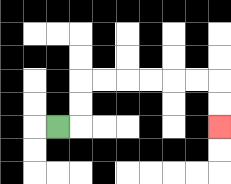{'start': '[2, 5]', 'end': '[9, 5]', 'path_directions': 'R,U,U,R,R,R,R,R,R,D,D', 'path_coordinates': '[[2, 5], [3, 5], [3, 4], [3, 3], [4, 3], [5, 3], [6, 3], [7, 3], [8, 3], [9, 3], [9, 4], [9, 5]]'}